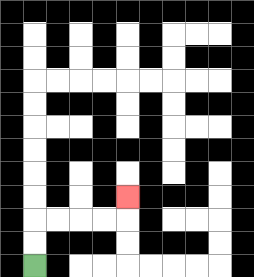{'start': '[1, 11]', 'end': '[5, 8]', 'path_directions': 'U,U,R,R,R,R,U', 'path_coordinates': '[[1, 11], [1, 10], [1, 9], [2, 9], [3, 9], [4, 9], [5, 9], [5, 8]]'}